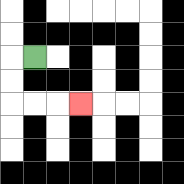{'start': '[1, 2]', 'end': '[3, 4]', 'path_directions': 'L,D,D,R,R,R', 'path_coordinates': '[[1, 2], [0, 2], [0, 3], [0, 4], [1, 4], [2, 4], [3, 4]]'}